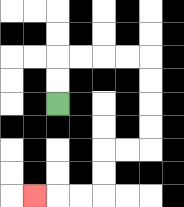{'start': '[2, 4]', 'end': '[1, 8]', 'path_directions': 'U,U,R,R,R,R,D,D,D,D,L,L,D,D,L,L,L', 'path_coordinates': '[[2, 4], [2, 3], [2, 2], [3, 2], [4, 2], [5, 2], [6, 2], [6, 3], [6, 4], [6, 5], [6, 6], [5, 6], [4, 6], [4, 7], [4, 8], [3, 8], [2, 8], [1, 8]]'}